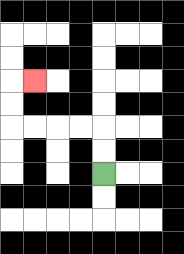{'start': '[4, 7]', 'end': '[1, 3]', 'path_directions': 'U,U,L,L,L,L,U,U,R', 'path_coordinates': '[[4, 7], [4, 6], [4, 5], [3, 5], [2, 5], [1, 5], [0, 5], [0, 4], [0, 3], [1, 3]]'}